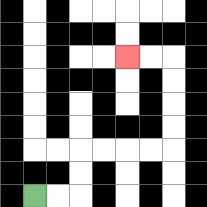{'start': '[1, 8]', 'end': '[5, 2]', 'path_directions': 'R,R,U,U,R,R,R,R,U,U,U,U,L,L', 'path_coordinates': '[[1, 8], [2, 8], [3, 8], [3, 7], [3, 6], [4, 6], [5, 6], [6, 6], [7, 6], [7, 5], [7, 4], [7, 3], [7, 2], [6, 2], [5, 2]]'}